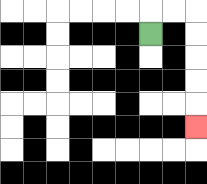{'start': '[6, 1]', 'end': '[8, 5]', 'path_directions': 'U,R,R,D,D,D,D,D', 'path_coordinates': '[[6, 1], [6, 0], [7, 0], [8, 0], [8, 1], [8, 2], [8, 3], [8, 4], [8, 5]]'}